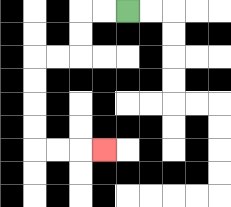{'start': '[5, 0]', 'end': '[4, 6]', 'path_directions': 'L,L,D,D,L,L,D,D,D,D,R,R,R', 'path_coordinates': '[[5, 0], [4, 0], [3, 0], [3, 1], [3, 2], [2, 2], [1, 2], [1, 3], [1, 4], [1, 5], [1, 6], [2, 6], [3, 6], [4, 6]]'}